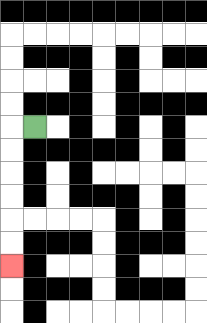{'start': '[1, 5]', 'end': '[0, 11]', 'path_directions': 'L,D,D,D,D,D,D', 'path_coordinates': '[[1, 5], [0, 5], [0, 6], [0, 7], [0, 8], [0, 9], [0, 10], [0, 11]]'}